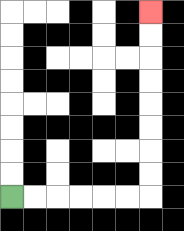{'start': '[0, 8]', 'end': '[6, 0]', 'path_directions': 'R,R,R,R,R,R,U,U,U,U,U,U,U,U', 'path_coordinates': '[[0, 8], [1, 8], [2, 8], [3, 8], [4, 8], [5, 8], [6, 8], [6, 7], [6, 6], [6, 5], [6, 4], [6, 3], [6, 2], [6, 1], [6, 0]]'}